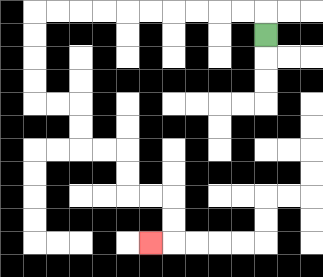{'start': '[11, 1]', 'end': '[6, 10]', 'path_directions': 'U,L,L,L,L,L,L,L,L,L,L,D,D,D,D,R,R,D,D,R,R,D,D,R,R,D,D,L', 'path_coordinates': '[[11, 1], [11, 0], [10, 0], [9, 0], [8, 0], [7, 0], [6, 0], [5, 0], [4, 0], [3, 0], [2, 0], [1, 0], [1, 1], [1, 2], [1, 3], [1, 4], [2, 4], [3, 4], [3, 5], [3, 6], [4, 6], [5, 6], [5, 7], [5, 8], [6, 8], [7, 8], [7, 9], [7, 10], [6, 10]]'}